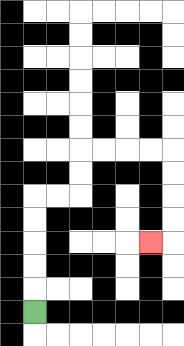{'start': '[1, 13]', 'end': '[6, 10]', 'path_directions': 'U,U,U,U,U,R,R,U,U,R,R,R,R,D,D,D,D,L', 'path_coordinates': '[[1, 13], [1, 12], [1, 11], [1, 10], [1, 9], [1, 8], [2, 8], [3, 8], [3, 7], [3, 6], [4, 6], [5, 6], [6, 6], [7, 6], [7, 7], [7, 8], [7, 9], [7, 10], [6, 10]]'}